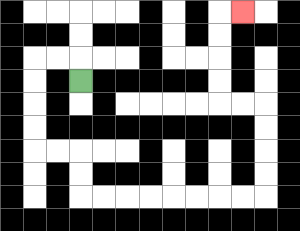{'start': '[3, 3]', 'end': '[10, 0]', 'path_directions': 'U,L,L,D,D,D,D,R,R,D,D,R,R,R,R,R,R,R,R,U,U,U,U,L,L,U,U,U,U,R', 'path_coordinates': '[[3, 3], [3, 2], [2, 2], [1, 2], [1, 3], [1, 4], [1, 5], [1, 6], [2, 6], [3, 6], [3, 7], [3, 8], [4, 8], [5, 8], [6, 8], [7, 8], [8, 8], [9, 8], [10, 8], [11, 8], [11, 7], [11, 6], [11, 5], [11, 4], [10, 4], [9, 4], [9, 3], [9, 2], [9, 1], [9, 0], [10, 0]]'}